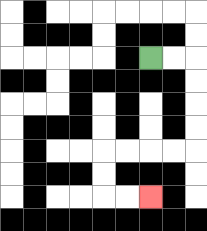{'start': '[6, 2]', 'end': '[6, 8]', 'path_directions': 'R,R,D,D,D,D,L,L,L,L,D,D,R,R', 'path_coordinates': '[[6, 2], [7, 2], [8, 2], [8, 3], [8, 4], [8, 5], [8, 6], [7, 6], [6, 6], [5, 6], [4, 6], [4, 7], [4, 8], [5, 8], [6, 8]]'}